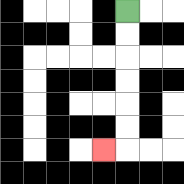{'start': '[5, 0]', 'end': '[4, 6]', 'path_directions': 'D,D,D,D,D,D,L', 'path_coordinates': '[[5, 0], [5, 1], [5, 2], [5, 3], [5, 4], [5, 5], [5, 6], [4, 6]]'}